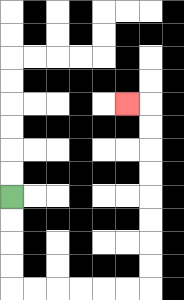{'start': '[0, 8]', 'end': '[5, 4]', 'path_directions': 'D,D,D,D,R,R,R,R,R,R,U,U,U,U,U,U,U,U,L', 'path_coordinates': '[[0, 8], [0, 9], [0, 10], [0, 11], [0, 12], [1, 12], [2, 12], [3, 12], [4, 12], [5, 12], [6, 12], [6, 11], [6, 10], [6, 9], [6, 8], [6, 7], [6, 6], [6, 5], [6, 4], [5, 4]]'}